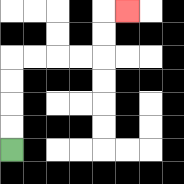{'start': '[0, 6]', 'end': '[5, 0]', 'path_directions': 'U,U,U,U,R,R,R,R,U,U,R', 'path_coordinates': '[[0, 6], [0, 5], [0, 4], [0, 3], [0, 2], [1, 2], [2, 2], [3, 2], [4, 2], [4, 1], [4, 0], [5, 0]]'}